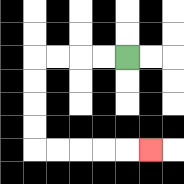{'start': '[5, 2]', 'end': '[6, 6]', 'path_directions': 'L,L,L,L,D,D,D,D,R,R,R,R,R', 'path_coordinates': '[[5, 2], [4, 2], [3, 2], [2, 2], [1, 2], [1, 3], [1, 4], [1, 5], [1, 6], [2, 6], [3, 6], [4, 6], [5, 6], [6, 6]]'}